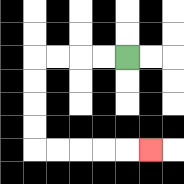{'start': '[5, 2]', 'end': '[6, 6]', 'path_directions': 'L,L,L,L,D,D,D,D,R,R,R,R,R', 'path_coordinates': '[[5, 2], [4, 2], [3, 2], [2, 2], [1, 2], [1, 3], [1, 4], [1, 5], [1, 6], [2, 6], [3, 6], [4, 6], [5, 6], [6, 6]]'}